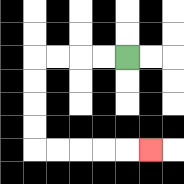{'start': '[5, 2]', 'end': '[6, 6]', 'path_directions': 'L,L,L,L,D,D,D,D,R,R,R,R,R', 'path_coordinates': '[[5, 2], [4, 2], [3, 2], [2, 2], [1, 2], [1, 3], [1, 4], [1, 5], [1, 6], [2, 6], [3, 6], [4, 6], [5, 6], [6, 6]]'}